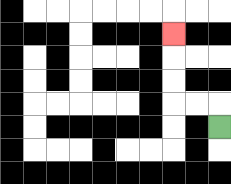{'start': '[9, 5]', 'end': '[7, 1]', 'path_directions': 'U,L,L,U,U,U', 'path_coordinates': '[[9, 5], [9, 4], [8, 4], [7, 4], [7, 3], [7, 2], [7, 1]]'}